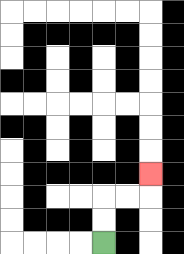{'start': '[4, 10]', 'end': '[6, 7]', 'path_directions': 'U,U,R,R,U', 'path_coordinates': '[[4, 10], [4, 9], [4, 8], [5, 8], [6, 8], [6, 7]]'}